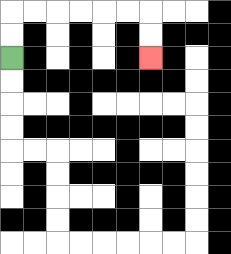{'start': '[0, 2]', 'end': '[6, 2]', 'path_directions': 'U,U,R,R,R,R,R,R,D,D', 'path_coordinates': '[[0, 2], [0, 1], [0, 0], [1, 0], [2, 0], [3, 0], [4, 0], [5, 0], [6, 0], [6, 1], [6, 2]]'}